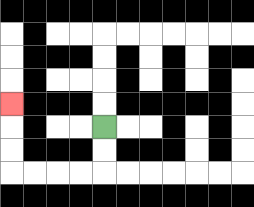{'start': '[4, 5]', 'end': '[0, 4]', 'path_directions': 'D,D,L,L,L,L,U,U,U', 'path_coordinates': '[[4, 5], [4, 6], [4, 7], [3, 7], [2, 7], [1, 7], [0, 7], [0, 6], [0, 5], [0, 4]]'}